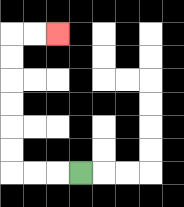{'start': '[3, 7]', 'end': '[2, 1]', 'path_directions': 'L,L,L,U,U,U,U,U,U,R,R', 'path_coordinates': '[[3, 7], [2, 7], [1, 7], [0, 7], [0, 6], [0, 5], [0, 4], [0, 3], [0, 2], [0, 1], [1, 1], [2, 1]]'}